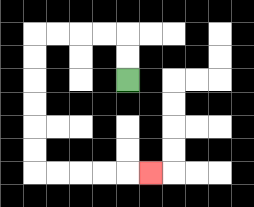{'start': '[5, 3]', 'end': '[6, 7]', 'path_directions': 'U,U,L,L,L,L,D,D,D,D,D,D,R,R,R,R,R', 'path_coordinates': '[[5, 3], [5, 2], [5, 1], [4, 1], [3, 1], [2, 1], [1, 1], [1, 2], [1, 3], [1, 4], [1, 5], [1, 6], [1, 7], [2, 7], [3, 7], [4, 7], [5, 7], [6, 7]]'}